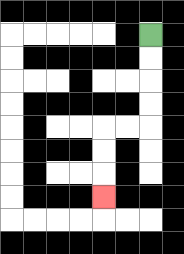{'start': '[6, 1]', 'end': '[4, 8]', 'path_directions': 'D,D,D,D,L,L,D,D,D', 'path_coordinates': '[[6, 1], [6, 2], [6, 3], [6, 4], [6, 5], [5, 5], [4, 5], [4, 6], [4, 7], [4, 8]]'}